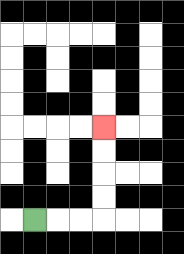{'start': '[1, 9]', 'end': '[4, 5]', 'path_directions': 'R,R,R,U,U,U,U', 'path_coordinates': '[[1, 9], [2, 9], [3, 9], [4, 9], [4, 8], [4, 7], [4, 6], [4, 5]]'}